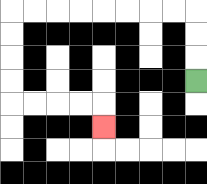{'start': '[8, 3]', 'end': '[4, 5]', 'path_directions': 'U,U,U,L,L,L,L,L,L,L,L,D,D,D,D,R,R,R,R,D', 'path_coordinates': '[[8, 3], [8, 2], [8, 1], [8, 0], [7, 0], [6, 0], [5, 0], [4, 0], [3, 0], [2, 0], [1, 0], [0, 0], [0, 1], [0, 2], [0, 3], [0, 4], [1, 4], [2, 4], [3, 4], [4, 4], [4, 5]]'}